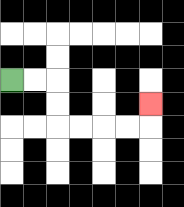{'start': '[0, 3]', 'end': '[6, 4]', 'path_directions': 'R,R,D,D,R,R,R,R,U', 'path_coordinates': '[[0, 3], [1, 3], [2, 3], [2, 4], [2, 5], [3, 5], [4, 5], [5, 5], [6, 5], [6, 4]]'}